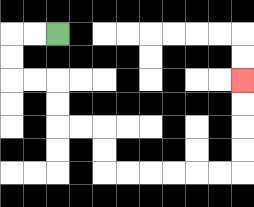{'start': '[2, 1]', 'end': '[10, 3]', 'path_directions': 'L,L,D,D,R,R,D,D,R,R,D,D,R,R,R,R,R,R,U,U,U,U', 'path_coordinates': '[[2, 1], [1, 1], [0, 1], [0, 2], [0, 3], [1, 3], [2, 3], [2, 4], [2, 5], [3, 5], [4, 5], [4, 6], [4, 7], [5, 7], [6, 7], [7, 7], [8, 7], [9, 7], [10, 7], [10, 6], [10, 5], [10, 4], [10, 3]]'}